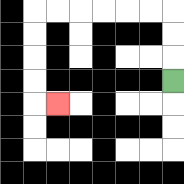{'start': '[7, 3]', 'end': '[2, 4]', 'path_directions': 'U,U,U,L,L,L,L,L,L,D,D,D,D,R', 'path_coordinates': '[[7, 3], [7, 2], [7, 1], [7, 0], [6, 0], [5, 0], [4, 0], [3, 0], [2, 0], [1, 0], [1, 1], [1, 2], [1, 3], [1, 4], [2, 4]]'}